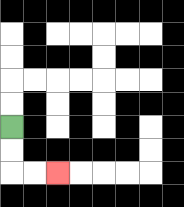{'start': '[0, 5]', 'end': '[2, 7]', 'path_directions': 'D,D,R,R', 'path_coordinates': '[[0, 5], [0, 6], [0, 7], [1, 7], [2, 7]]'}